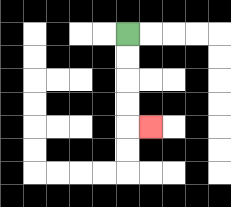{'start': '[5, 1]', 'end': '[6, 5]', 'path_directions': 'D,D,D,D,R', 'path_coordinates': '[[5, 1], [5, 2], [5, 3], [5, 4], [5, 5], [6, 5]]'}